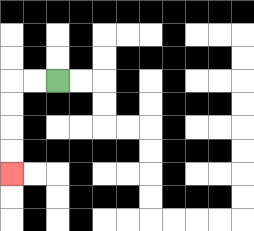{'start': '[2, 3]', 'end': '[0, 7]', 'path_directions': 'L,L,D,D,D,D', 'path_coordinates': '[[2, 3], [1, 3], [0, 3], [0, 4], [0, 5], [0, 6], [0, 7]]'}